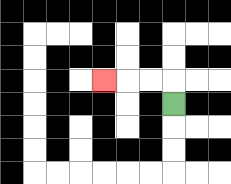{'start': '[7, 4]', 'end': '[4, 3]', 'path_directions': 'U,L,L,L', 'path_coordinates': '[[7, 4], [7, 3], [6, 3], [5, 3], [4, 3]]'}